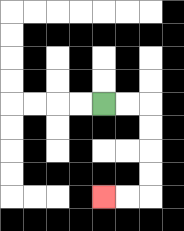{'start': '[4, 4]', 'end': '[4, 8]', 'path_directions': 'R,R,D,D,D,D,L,L', 'path_coordinates': '[[4, 4], [5, 4], [6, 4], [6, 5], [6, 6], [6, 7], [6, 8], [5, 8], [4, 8]]'}